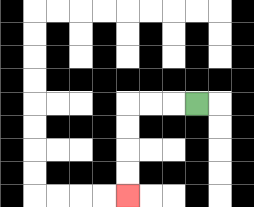{'start': '[8, 4]', 'end': '[5, 8]', 'path_directions': 'L,L,L,D,D,D,D', 'path_coordinates': '[[8, 4], [7, 4], [6, 4], [5, 4], [5, 5], [5, 6], [5, 7], [5, 8]]'}